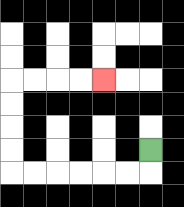{'start': '[6, 6]', 'end': '[4, 3]', 'path_directions': 'D,L,L,L,L,L,L,U,U,U,U,R,R,R,R', 'path_coordinates': '[[6, 6], [6, 7], [5, 7], [4, 7], [3, 7], [2, 7], [1, 7], [0, 7], [0, 6], [0, 5], [0, 4], [0, 3], [1, 3], [2, 3], [3, 3], [4, 3]]'}